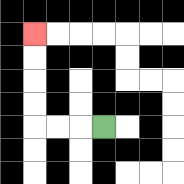{'start': '[4, 5]', 'end': '[1, 1]', 'path_directions': 'L,L,L,U,U,U,U', 'path_coordinates': '[[4, 5], [3, 5], [2, 5], [1, 5], [1, 4], [1, 3], [1, 2], [1, 1]]'}